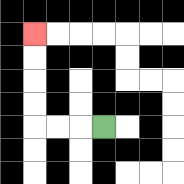{'start': '[4, 5]', 'end': '[1, 1]', 'path_directions': 'L,L,L,U,U,U,U', 'path_coordinates': '[[4, 5], [3, 5], [2, 5], [1, 5], [1, 4], [1, 3], [1, 2], [1, 1]]'}